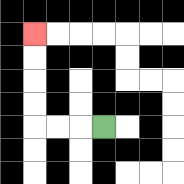{'start': '[4, 5]', 'end': '[1, 1]', 'path_directions': 'L,L,L,U,U,U,U', 'path_coordinates': '[[4, 5], [3, 5], [2, 5], [1, 5], [1, 4], [1, 3], [1, 2], [1, 1]]'}